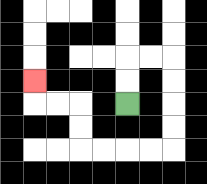{'start': '[5, 4]', 'end': '[1, 3]', 'path_directions': 'U,U,R,R,D,D,D,D,L,L,L,L,U,U,L,L,U', 'path_coordinates': '[[5, 4], [5, 3], [5, 2], [6, 2], [7, 2], [7, 3], [7, 4], [7, 5], [7, 6], [6, 6], [5, 6], [4, 6], [3, 6], [3, 5], [3, 4], [2, 4], [1, 4], [1, 3]]'}